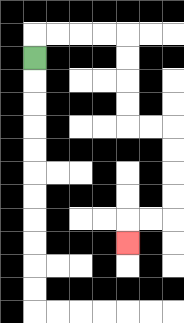{'start': '[1, 2]', 'end': '[5, 10]', 'path_directions': 'U,R,R,R,R,D,D,D,D,R,R,D,D,D,D,L,L,D', 'path_coordinates': '[[1, 2], [1, 1], [2, 1], [3, 1], [4, 1], [5, 1], [5, 2], [5, 3], [5, 4], [5, 5], [6, 5], [7, 5], [7, 6], [7, 7], [7, 8], [7, 9], [6, 9], [5, 9], [5, 10]]'}